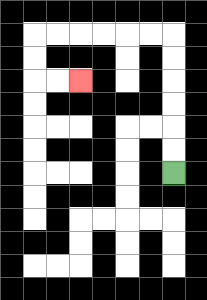{'start': '[7, 7]', 'end': '[3, 3]', 'path_directions': 'U,U,U,U,U,U,L,L,L,L,L,L,D,D,R,R', 'path_coordinates': '[[7, 7], [7, 6], [7, 5], [7, 4], [7, 3], [7, 2], [7, 1], [6, 1], [5, 1], [4, 1], [3, 1], [2, 1], [1, 1], [1, 2], [1, 3], [2, 3], [3, 3]]'}